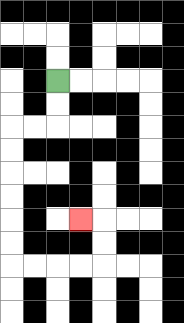{'start': '[2, 3]', 'end': '[3, 9]', 'path_directions': 'D,D,L,L,D,D,D,D,D,D,R,R,R,R,U,U,L', 'path_coordinates': '[[2, 3], [2, 4], [2, 5], [1, 5], [0, 5], [0, 6], [0, 7], [0, 8], [0, 9], [0, 10], [0, 11], [1, 11], [2, 11], [3, 11], [4, 11], [4, 10], [4, 9], [3, 9]]'}